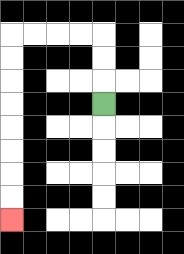{'start': '[4, 4]', 'end': '[0, 9]', 'path_directions': 'U,U,U,L,L,L,L,D,D,D,D,D,D,D,D', 'path_coordinates': '[[4, 4], [4, 3], [4, 2], [4, 1], [3, 1], [2, 1], [1, 1], [0, 1], [0, 2], [0, 3], [0, 4], [0, 5], [0, 6], [0, 7], [0, 8], [0, 9]]'}